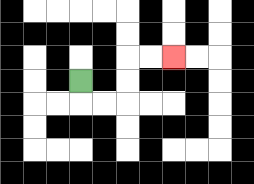{'start': '[3, 3]', 'end': '[7, 2]', 'path_directions': 'D,R,R,U,U,R,R', 'path_coordinates': '[[3, 3], [3, 4], [4, 4], [5, 4], [5, 3], [5, 2], [6, 2], [7, 2]]'}